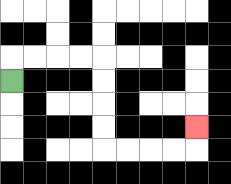{'start': '[0, 3]', 'end': '[8, 5]', 'path_directions': 'U,R,R,R,R,D,D,D,D,R,R,R,R,U', 'path_coordinates': '[[0, 3], [0, 2], [1, 2], [2, 2], [3, 2], [4, 2], [4, 3], [4, 4], [4, 5], [4, 6], [5, 6], [6, 6], [7, 6], [8, 6], [8, 5]]'}